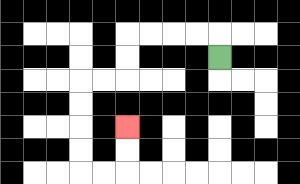{'start': '[9, 2]', 'end': '[5, 5]', 'path_directions': 'U,L,L,L,L,D,D,L,L,D,D,D,D,R,R,U,U', 'path_coordinates': '[[9, 2], [9, 1], [8, 1], [7, 1], [6, 1], [5, 1], [5, 2], [5, 3], [4, 3], [3, 3], [3, 4], [3, 5], [3, 6], [3, 7], [4, 7], [5, 7], [5, 6], [5, 5]]'}